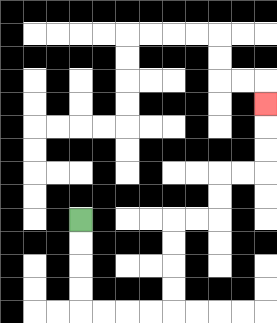{'start': '[3, 9]', 'end': '[11, 4]', 'path_directions': 'D,D,D,D,R,R,R,R,U,U,U,U,R,R,U,U,R,R,U,U,U', 'path_coordinates': '[[3, 9], [3, 10], [3, 11], [3, 12], [3, 13], [4, 13], [5, 13], [6, 13], [7, 13], [7, 12], [7, 11], [7, 10], [7, 9], [8, 9], [9, 9], [9, 8], [9, 7], [10, 7], [11, 7], [11, 6], [11, 5], [11, 4]]'}